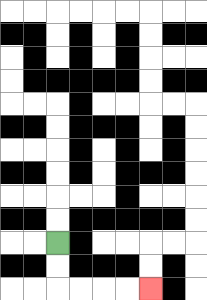{'start': '[2, 10]', 'end': '[6, 12]', 'path_directions': 'D,D,R,R,R,R', 'path_coordinates': '[[2, 10], [2, 11], [2, 12], [3, 12], [4, 12], [5, 12], [6, 12]]'}